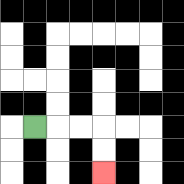{'start': '[1, 5]', 'end': '[4, 7]', 'path_directions': 'R,R,R,D,D', 'path_coordinates': '[[1, 5], [2, 5], [3, 5], [4, 5], [4, 6], [4, 7]]'}